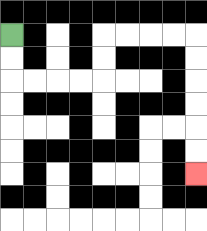{'start': '[0, 1]', 'end': '[8, 7]', 'path_directions': 'D,D,R,R,R,R,U,U,R,R,R,R,D,D,D,D,D,D', 'path_coordinates': '[[0, 1], [0, 2], [0, 3], [1, 3], [2, 3], [3, 3], [4, 3], [4, 2], [4, 1], [5, 1], [6, 1], [7, 1], [8, 1], [8, 2], [8, 3], [8, 4], [8, 5], [8, 6], [8, 7]]'}